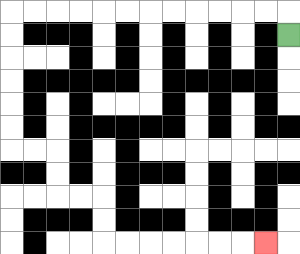{'start': '[12, 1]', 'end': '[11, 10]', 'path_directions': 'U,L,L,L,L,L,L,L,L,L,L,L,L,D,D,D,D,D,D,R,R,D,D,R,R,D,D,R,R,R,R,R,R,R', 'path_coordinates': '[[12, 1], [12, 0], [11, 0], [10, 0], [9, 0], [8, 0], [7, 0], [6, 0], [5, 0], [4, 0], [3, 0], [2, 0], [1, 0], [0, 0], [0, 1], [0, 2], [0, 3], [0, 4], [0, 5], [0, 6], [1, 6], [2, 6], [2, 7], [2, 8], [3, 8], [4, 8], [4, 9], [4, 10], [5, 10], [6, 10], [7, 10], [8, 10], [9, 10], [10, 10], [11, 10]]'}